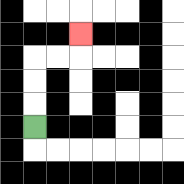{'start': '[1, 5]', 'end': '[3, 1]', 'path_directions': 'U,U,U,R,R,U', 'path_coordinates': '[[1, 5], [1, 4], [1, 3], [1, 2], [2, 2], [3, 2], [3, 1]]'}